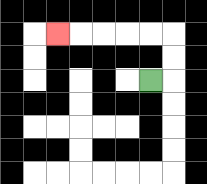{'start': '[6, 3]', 'end': '[2, 1]', 'path_directions': 'R,U,U,L,L,L,L,L', 'path_coordinates': '[[6, 3], [7, 3], [7, 2], [7, 1], [6, 1], [5, 1], [4, 1], [3, 1], [2, 1]]'}